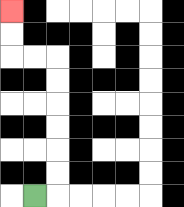{'start': '[1, 8]', 'end': '[0, 0]', 'path_directions': 'R,U,U,U,U,U,U,L,L,U,U', 'path_coordinates': '[[1, 8], [2, 8], [2, 7], [2, 6], [2, 5], [2, 4], [2, 3], [2, 2], [1, 2], [0, 2], [0, 1], [0, 0]]'}